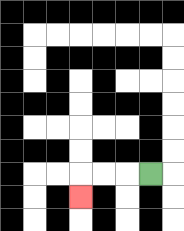{'start': '[6, 7]', 'end': '[3, 8]', 'path_directions': 'L,L,L,D', 'path_coordinates': '[[6, 7], [5, 7], [4, 7], [3, 7], [3, 8]]'}